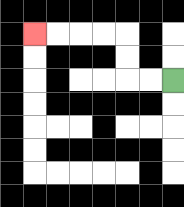{'start': '[7, 3]', 'end': '[1, 1]', 'path_directions': 'L,L,U,U,L,L,L,L', 'path_coordinates': '[[7, 3], [6, 3], [5, 3], [5, 2], [5, 1], [4, 1], [3, 1], [2, 1], [1, 1]]'}